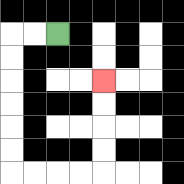{'start': '[2, 1]', 'end': '[4, 3]', 'path_directions': 'L,L,D,D,D,D,D,D,R,R,R,R,U,U,U,U', 'path_coordinates': '[[2, 1], [1, 1], [0, 1], [0, 2], [0, 3], [0, 4], [0, 5], [0, 6], [0, 7], [1, 7], [2, 7], [3, 7], [4, 7], [4, 6], [4, 5], [4, 4], [4, 3]]'}